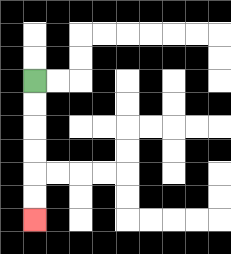{'start': '[1, 3]', 'end': '[1, 9]', 'path_directions': 'D,D,D,D,D,D', 'path_coordinates': '[[1, 3], [1, 4], [1, 5], [1, 6], [1, 7], [1, 8], [1, 9]]'}